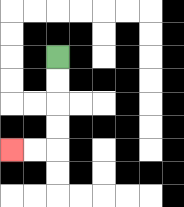{'start': '[2, 2]', 'end': '[0, 6]', 'path_directions': 'D,D,D,D,L,L', 'path_coordinates': '[[2, 2], [2, 3], [2, 4], [2, 5], [2, 6], [1, 6], [0, 6]]'}